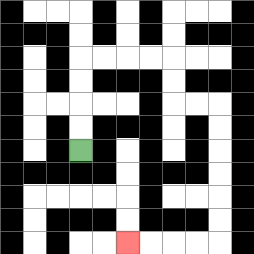{'start': '[3, 6]', 'end': '[5, 10]', 'path_directions': 'U,U,U,U,R,R,R,R,D,D,R,R,D,D,D,D,D,D,L,L,L,L', 'path_coordinates': '[[3, 6], [3, 5], [3, 4], [3, 3], [3, 2], [4, 2], [5, 2], [6, 2], [7, 2], [7, 3], [7, 4], [8, 4], [9, 4], [9, 5], [9, 6], [9, 7], [9, 8], [9, 9], [9, 10], [8, 10], [7, 10], [6, 10], [5, 10]]'}